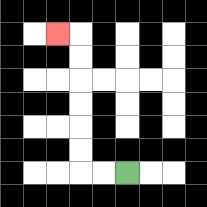{'start': '[5, 7]', 'end': '[2, 1]', 'path_directions': 'L,L,U,U,U,U,U,U,L', 'path_coordinates': '[[5, 7], [4, 7], [3, 7], [3, 6], [3, 5], [3, 4], [3, 3], [3, 2], [3, 1], [2, 1]]'}